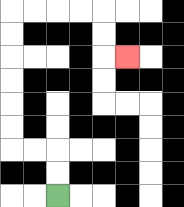{'start': '[2, 8]', 'end': '[5, 2]', 'path_directions': 'U,U,L,L,U,U,U,U,U,U,R,R,R,R,D,D,R', 'path_coordinates': '[[2, 8], [2, 7], [2, 6], [1, 6], [0, 6], [0, 5], [0, 4], [0, 3], [0, 2], [0, 1], [0, 0], [1, 0], [2, 0], [3, 0], [4, 0], [4, 1], [4, 2], [5, 2]]'}